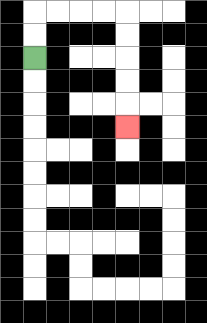{'start': '[1, 2]', 'end': '[5, 5]', 'path_directions': 'U,U,R,R,R,R,D,D,D,D,D', 'path_coordinates': '[[1, 2], [1, 1], [1, 0], [2, 0], [3, 0], [4, 0], [5, 0], [5, 1], [5, 2], [5, 3], [5, 4], [5, 5]]'}